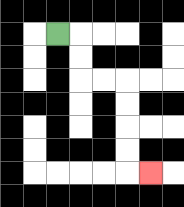{'start': '[2, 1]', 'end': '[6, 7]', 'path_directions': 'R,D,D,R,R,D,D,D,D,R', 'path_coordinates': '[[2, 1], [3, 1], [3, 2], [3, 3], [4, 3], [5, 3], [5, 4], [5, 5], [5, 6], [5, 7], [6, 7]]'}